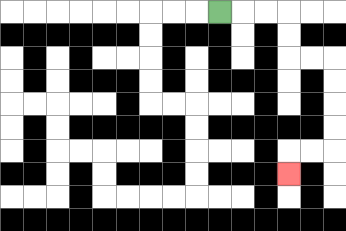{'start': '[9, 0]', 'end': '[12, 7]', 'path_directions': 'R,R,R,D,D,R,R,D,D,D,D,L,L,D', 'path_coordinates': '[[9, 0], [10, 0], [11, 0], [12, 0], [12, 1], [12, 2], [13, 2], [14, 2], [14, 3], [14, 4], [14, 5], [14, 6], [13, 6], [12, 6], [12, 7]]'}